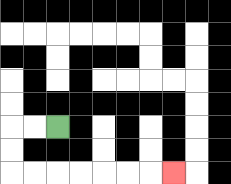{'start': '[2, 5]', 'end': '[7, 7]', 'path_directions': 'L,L,D,D,R,R,R,R,R,R,R', 'path_coordinates': '[[2, 5], [1, 5], [0, 5], [0, 6], [0, 7], [1, 7], [2, 7], [3, 7], [4, 7], [5, 7], [6, 7], [7, 7]]'}